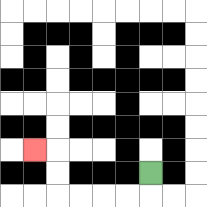{'start': '[6, 7]', 'end': '[1, 6]', 'path_directions': 'D,L,L,L,L,U,U,L', 'path_coordinates': '[[6, 7], [6, 8], [5, 8], [4, 8], [3, 8], [2, 8], [2, 7], [2, 6], [1, 6]]'}